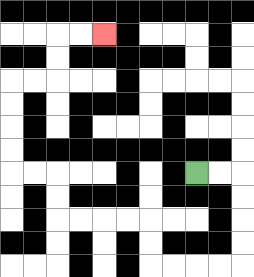{'start': '[8, 7]', 'end': '[4, 1]', 'path_directions': 'R,R,D,D,D,D,L,L,L,L,U,U,L,L,L,L,U,U,L,L,U,U,U,U,R,R,U,U,R,R', 'path_coordinates': '[[8, 7], [9, 7], [10, 7], [10, 8], [10, 9], [10, 10], [10, 11], [9, 11], [8, 11], [7, 11], [6, 11], [6, 10], [6, 9], [5, 9], [4, 9], [3, 9], [2, 9], [2, 8], [2, 7], [1, 7], [0, 7], [0, 6], [0, 5], [0, 4], [0, 3], [1, 3], [2, 3], [2, 2], [2, 1], [3, 1], [4, 1]]'}